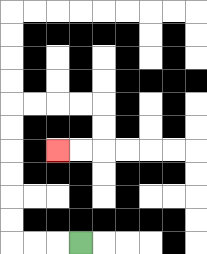{'start': '[3, 10]', 'end': '[2, 6]', 'path_directions': 'L,L,L,U,U,U,U,U,U,R,R,R,R,D,D,L,L', 'path_coordinates': '[[3, 10], [2, 10], [1, 10], [0, 10], [0, 9], [0, 8], [0, 7], [0, 6], [0, 5], [0, 4], [1, 4], [2, 4], [3, 4], [4, 4], [4, 5], [4, 6], [3, 6], [2, 6]]'}